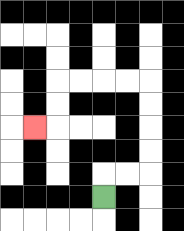{'start': '[4, 8]', 'end': '[1, 5]', 'path_directions': 'U,R,R,U,U,U,U,L,L,L,L,D,D,L', 'path_coordinates': '[[4, 8], [4, 7], [5, 7], [6, 7], [6, 6], [6, 5], [6, 4], [6, 3], [5, 3], [4, 3], [3, 3], [2, 3], [2, 4], [2, 5], [1, 5]]'}